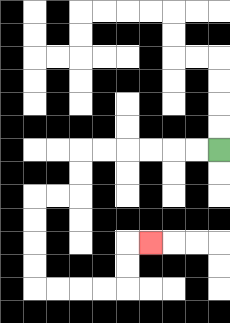{'start': '[9, 6]', 'end': '[6, 10]', 'path_directions': 'L,L,L,L,L,L,D,D,L,L,D,D,D,D,R,R,R,R,U,U,R', 'path_coordinates': '[[9, 6], [8, 6], [7, 6], [6, 6], [5, 6], [4, 6], [3, 6], [3, 7], [3, 8], [2, 8], [1, 8], [1, 9], [1, 10], [1, 11], [1, 12], [2, 12], [3, 12], [4, 12], [5, 12], [5, 11], [5, 10], [6, 10]]'}